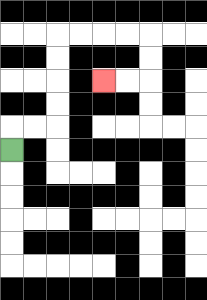{'start': '[0, 6]', 'end': '[4, 3]', 'path_directions': 'U,R,R,U,U,U,U,R,R,R,R,D,D,L,L', 'path_coordinates': '[[0, 6], [0, 5], [1, 5], [2, 5], [2, 4], [2, 3], [2, 2], [2, 1], [3, 1], [4, 1], [5, 1], [6, 1], [6, 2], [6, 3], [5, 3], [4, 3]]'}